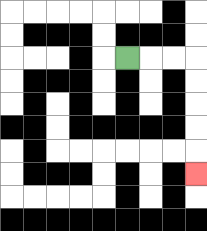{'start': '[5, 2]', 'end': '[8, 7]', 'path_directions': 'R,R,R,D,D,D,D,D', 'path_coordinates': '[[5, 2], [6, 2], [7, 2], [8, 2], [8, 3], [8, 4], [8, 5], [8, 6], [8, 7]]'}